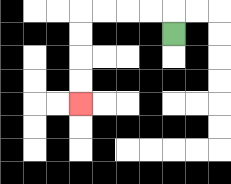{'start': '[7, 1]', 'end': '[3, 4]', 'path_directions': 'U,L,L,L,L,D,D,D,D', 'path_coordinates': '[[7, 1], [7, 0], [6, 0], [5, 0], [4, 0], [3, 0], [3, 1], [3, 2], [3, 3], [3, 4]]'}